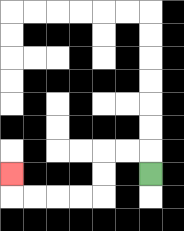{'start': '[6, 7]', 'end': '[0, 7]', 'path_directions': 'U,L,L,D,D,L,L,L,L,U', 'path_coordinates': '[[6, 7], [6, 6], [5, 6], [4, 6], [4, 7], [4, 8], [3, 8], [2, 8], [1, 8], [0, 8], [0, 7]]'}